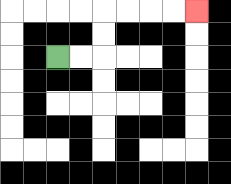{'start': '[2, 2]', 'end': '[8, 0]', 'path_directions': 'R,R,U,U,R,R,R,R', 'path_coordinates': '[[2, 2], [3, 2], [4, 2], [4, 1], [4, 0], [5, 0], [6, 0], [7, 0], [8, 0]]'}